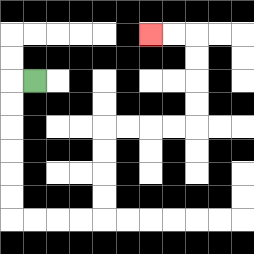{'start': '[1, 3]', 'end': '[6, 1]', 'path_directions': 'L,D,D,D,D,D,D,R,R,R,R,U,U,U,U,R,R,R,R,U,U,U,U,L,L', 'path_coordinates': '[[1, 3], [0, 3], [0, 4], [0, 5], [0, 6], [0, 7], [0, 8], [0, 9], [1, 9], [2, 9], [3, 9], [4, 9], [4, 8], [4, 7], [4, 6], [4, 5], [5, 5], [6, 5], [7, 5], [8, 5], [8, 4], [8, 3], [8, 2], [8, 1], [7, 1], [6, 1]]'}